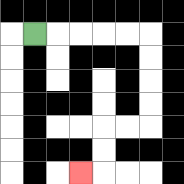{'start': '[1, 1]', 'end': '[3, 7]', 'path_directions': 'R,R,R,R,R,D,D,D,D,L,L,D,D,L', 'path_coordinates': '[[1, 1], [2, 1], [3, 1], [4, 1], [5, 1], [6, 1], [6, 2], [6, 3], [6, 4], [6, 5], [5, 5], [4, 5], [4, 6], [4, 7], [3, 7]]'}